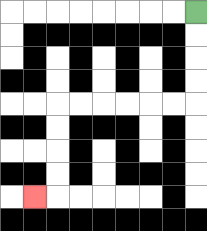{'start': '[8, 0]', 'end': '[1, 8]', 'path_directions': 'D,D,D,D,L,L,L,L,L,L,D,D,D,D,L', 'path_coordinates': '[[8, 0], [8, 1], [8, 2], [8, 3], [8, 4], [7, 4], [6, 4], [5, 4], [4, 4], [3, 4], [2, 4], [2, 5], [2, 6], [2, 7], [2, 8], [1, 8]]'}